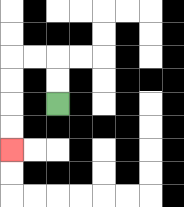{'start': '[2, 4]', 'end': '[0, 6]', 'path_directions': 'U,U,L,L,D,D,D,D', 'path_coordinates': '[[2, 4], [2, 3], [2, 2], [1, 2], [0, 2], [0, 3], [0, 4], [0, 5], [0, 6]]'}